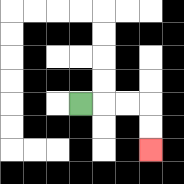{'start': '[3, 4]', 'end': '[6, 6]', 'path_directions': 'R,R,R,D,D', 'path_coordinates': '[[3, 4], [4, 4], [5, 4], [6, 4], [6, 5], [6, 6]]'}